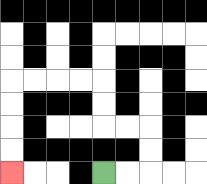{'start': '[4, 7]', 'end': '[0, 7]', 'path_directions': 'R,R,U,U,L,L,U,U,L,L,L,L,D,D,D,D', 'path_coordinates': '[[4, 7], [5, 7], [6, 7], [6, 6], [6, 5], [5, 5], [4, 5], [4, 4], [4, 3], [3, 3], [2, 3], [1, 3], [0, 3], [0, 4], [0, 5], [0, 6], [0, 7]]'}